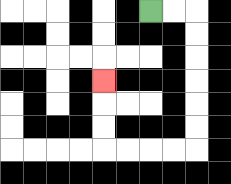{'start': '[6, 0]', 'end': '[4, 3]', 'path_directions': 'R,R,D,D,D,D,D,D,L,L,L,L,U,U,U', 'path_coordinates': '[[6, 0], [7, 0], [8, 0], [8, 1], [8, 2], [8, 3], [8, 4], [8, 5], [8, 6], [7, 6], [6, 6], [5, 6], [4, 6], [4, 5], [4, 4], [4, 3]]'}